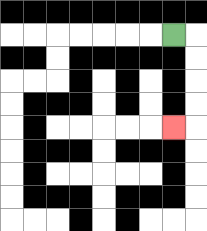{'start': '[7, 1]', 'end': '[7, 5]', 'path_directions': 'R,D,D,D,D,L', 'path_coordinates': '[[7, 1], [8, 1], [8, 2], [8, 3], [8, 4], [8, 5], [7, 5]]'}